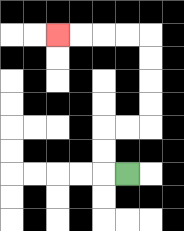{'start': '[5, 7]', 'end': '[2, 1]', 'path_directions': 'L,U,U,R,R,U,U,U,U,L,L,L,L', 'path_coordinates': '[[5, 7], [4, 7], [4, 6], [4, 5], [5, 5], [6, 5], [6, 4], [6, 3], [6, 2], [6, 1], [5, 1], [4, 1], [3, 1], [2, 1]]'}